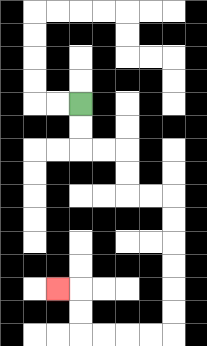{'start': '[3, 4]', 'end': '[2, 12]', 'path_directions': 'D,D,R,R,D,D,R,R,D,D,D,D,D,D,L,L,L,L,U,U,L', 'path_coordinates': '[[3, 4], [3, 5], [3, 6], [4, 6], [5, 6], [5, 7], [5, 8], [6, 8], [7, 8], [7, 9], [7, 10], [7, 11], [7, 12], [7, 13], [7, 14], [6, 14], [5, 14], [4, 14], [3, 14], [3, 13], [3, 12], [2, 12]]'}